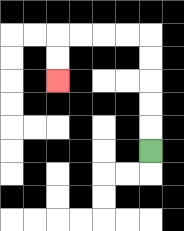{'start': '[6, 6]', 'end': '[2, 3]', 'path_directions': 'U,U,U,U,U,L,L,L,L,D,D', 'path_coordinates': '[[6, 6], [6, 5], [6, 4], [6, 3], [6, 2], [6, 1], [5, 1], [4, 1], [3, 1], [2, 1], [2, 2], [2, 3]]'}